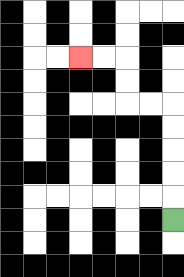{'start': '[7, 9]', 'end': '[3, 2]', 'path_directions': 'U,U,U,U,U,L,L,U,U,L,L', 'path_coordinates': '[[7, 9], [7, 8], [7, 7], [7, 6], [7, 5], [7, 4], [6, 4], [5, 4], [5, 3], [5, 2], [4, 2], [3, 2]]'}